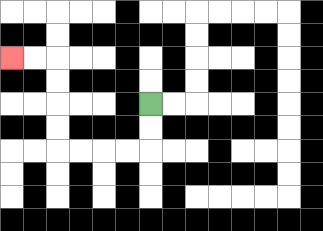{'start': '[6, 4]', 'end': '[0, 2]', 'path_directions': 'D,D,L,L,L,L,U,U,U,U,L,L', 'path_coordinates': '[[6, 4], [6, 5], [6, 6], [5, 6], [4, 6], [3, 6], [2, 6], [2, 5], [2, 4], [2, 3], [2, 2], [1, 2], [0, 2]]'}